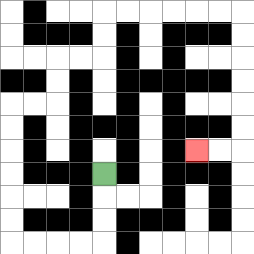{'start': '[4, 7]', 'end': '[8, 6]', 'path_directions': 'D,D,D,L,L,L,L,U,U,U,U,U,U,R,R,U,U,R,R,U,U,R,R,R,R,R,R,D,D,D,D,D,D,L,L', 'path_coordinates': '[[4, 7], [4, 8], [4, 9], [4, 10], [3, 10], [2, 10], [1, 10], [0, 10], [0, 9], [0, 8], [0, 7], [0, 6], [0, 5], [0, 4], [1, 4], [2, 4], [2, 3], [2, 2], [3, 2], [4, 2], [4, 1], [4, 0], [5, 0], [6, 0], [7, 0], [8, 0], [9, 0], [10, 0], [10, 1], [10, 2], [10, 3], [10, 4], [10, 5], [10, 6], [9, 6], [8, 6]]'}